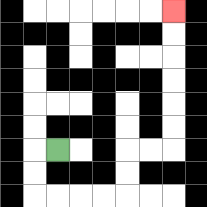{'start': '[2, 6]', 'end': '[7, 0]', 'path_directions': 'L,D,D,R,R,R,R,U,U,R,R,U,U,U,U,U,U', 'path_coordinates': '[[2, 6], [1, 6], [1, 7], [1, 8], [2, 8], [3, 8], [4, 8], [5, 8], [5, 7], [5, 6], [6, 6], [7, 6], [7, 5], [7, 4], [7, 3], [7, 2], [7, 1], [7, 0]]'}